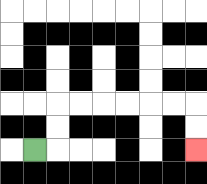{'start': '[1, 6]', 'end': '[8, 6]', 'path_directions': 'R,U,U,R,R,R,R,R,R,D,D', 'path_coordinates': '[[1, 6], [2, 6], [2, 5], [2, 4], [3, 4], [4, 4], [5, 4], [6, 4], [7, 4], [8, 4], [8, 5], [8, 6]]'}